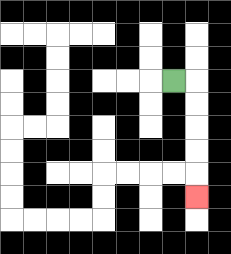{'start': '[7, 3]', 'end': '[8, 8]', 'path_directions': 'R,D,D,D,D,D', 'path_coordinates': '[[7, 3], [8, 3], [8, 4], [8, 5], [8, 6], [8, 7], [8, 8]]'}